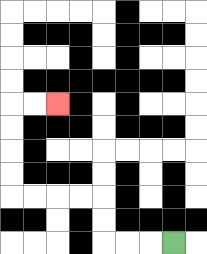{'start': '[7, 10]', 'end': '[2, 4]', 'path_directions': 'L,L,L,U,U,L,L,L,L,U,U,U,U,R,R', 'path_coordinates': '[[7, 10], [6, 10], [5, 10], [4, 10], [4, 9], [4, 8], [3, 8], [2, 8], [1, 8], [0, 8], [0, 7], [0, 6], [0, 5], [0, 4], [1, 4], [2, 4]]'}